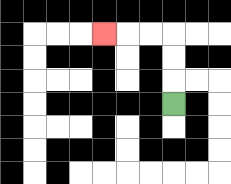{'start': '[7, 4]', 'end': '[4, 1]', 'path_directions': 'U,U,U,L,L,L', 'path_coordinates': '[[7, 4], [7, 3], [7, 2], [7, 1], [6, 1], [5, 1], [4, 1]]'}